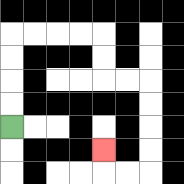{'start': '[0, 5]', 'end': '[4, 6]', 'path_directions': 'U,U,U,U,R,R,R,R,D,D,R,R,D,D,D,D,L,L,U', 'path_coordinates': '[[0, 5], [0, 4], [0, 3], [0, 2], [0, 1], [1, 1], [2, 1], [3, 1], [4, 1], [4, 2], [4, 3], [5, 3], [6, 3], [6, 4], [6, 5], [6, 6], [6, 7], [5, 7], [4, 7], [4, 6]]'}